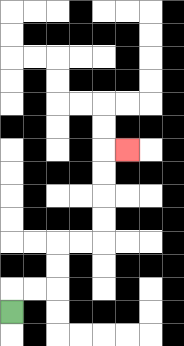{'start': '[0, 13]', 'end': '[5, 6]', 'path_directions': 'U,R,R,U,U,R,R,U,U,U,U,R', 'path_coordinates': '[[0, 13], [0, 12], [1, 12], [2, 12], [2, 11], [2, 10], [3, 10], [4, 10], [4, 9], [4, 8], [4, 7], [4, 6], [5, 6]]'}